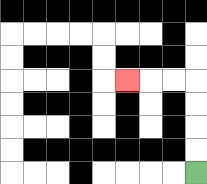{'start': '[8, 7]', 'end': '[5, 3]', 'path_directions': 'U,U,U,U,L,L,L', 'path_coordinates': '[[8, 7], [8, 6], [8, 5], [8, 4], [8, 3], [7, 3], [6, 3], [5, 3]]'}